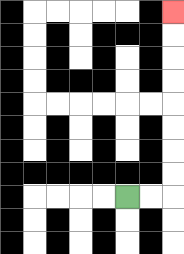{'start': '[5, 8]', 'end': '[7, 0]', 'path_directions': 'R,R,U,U,U,U,U,U,U,U', 'path_coordinates': '[[5, 8], [6, 8], [7, 8], [7, 7], [7, 6], [7, 5], [7, 4], [7, 3], [7, 2], [7, 1], [7, 0]]'}